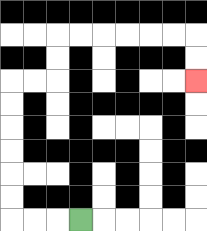{'start': '[3, 9]', 'end': '[8, 3]', 'path_directions': 'L,L,L,U,U,U,U,U,U,R,R,U,U,R,R,R,R,R,R,D,D', 'path_coordinates': '[[3, 9], [2, 9], [1, 9], [0, 9], [0, 8], [0, 7], [0, 6], [0, 5], [0, 4], [0, 3], [1, 3], [2, 3], [2, 2], [2, 1], [3, 1], [4, 1], [5, 1], [6, 1], [7, 1], [8, 1], [8, 2], [8, 3]]'}